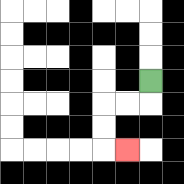{'start': '[6, 3]', 'end': '[5, 6]', 'path_directions': 'D,L,L,D,D,R', 'path_coordinates': '[[6, 3], [6, 4], [5, 4], [4, 4], [4, 5], [4, 6], [5, 6]]'}